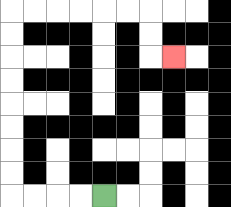{'start': '[4, 8]', 'end': '[7, 2]', 'path_directions': 'L,L,L,L,U,U,U,U,U,U,U,U,R,R,R,R,R,R,D,D,R', 'path_coordinates': '[[4, 8], [3, 8], [2, 8], [1, 8], [0, 8], [0, 7], [0, 6], [0, 5], [0, 4], [0, 3], [0, 2], [0, 1], [0, 0], [1, 0], [2, 0], [3, 0], [4, 0], [5, 0], [6, 0], [6, 1], [6, 2], [7, 2]]'}